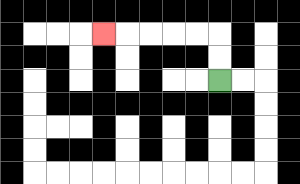{'start': '[9, 3]', 'end': '[4, 1]', 'path_directions': 'U,U,L,L,L,L,L', 'path_coordinates': '[[9, 3], [9, 2], [9, 1], [8, 1], [7, 1], [6, 1], [5, 1], [4, 1]]'}